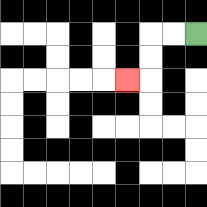{'start': '[8, 1]', 'end': '[5, 3]', 'path_directions': 'L,L,D,D,L', 'path_coordinates': '[[8, 1], [7, 1], [6, 1], [6, 2], [6, 3], [5, 3]]'}